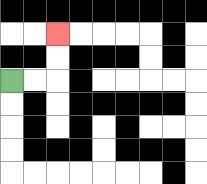{'start': '[0, 3]', 'end': '[2, 1]', 'path_directions': 'R,R,U,U', 'path_coordinates': '[[0, 3], [1, 3], [2, 3], [2, 2], [2, 1]]'}